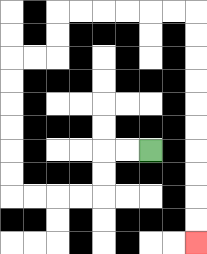{'start': '[6, 6]', 'end': '[8, 10]', 'path_directions': 'L,L,D,D,L,L,L,L,U,U,U,U,U,U,R,R,U,U,R,R,R,R,R,R,D,D,D,D,D,D,D,D,D,D', 'path_coordinates': '[[6, 6], [5, 6], [4, 6], [4, 7], [4, 8], [3, 8], [2, 8], [1, 8], [0, 8], [0, 7], [0, 6], [0, 5], [0, 4], [0, 3], [0, 2], [1, 2], [2, 2], [2, 1], [2, 0], [3, 0], [4, 0], [5, 0], [6, 0], [7, 0], [8, 0], [8, 1], [8, 2], [8, 3], [8, 4], [8, 5], [8, 6], [8, 7], [8, 8], [8, 9], [8, 10]]'}